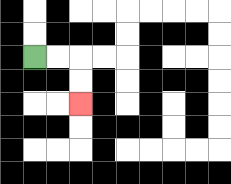{'start': '[1, 2]', 'end': '[3, 4]', 'path_directions': 'R,R,D,D', 'path_coordinates': '[[1, 2], [2, 2], [3, 2], [3, 3], [3, 4]]'}